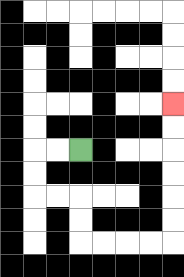{'start': '[3, 6]', 'end': '[7, 4]', 'path_directions': 'L,L,D,D,R,R,D,D,R,R,R,R,U,U,U,U,U,U', 'path_coordinates': '[[3, 6], [2, 6], [1, 6], [1, 7], [1, 8], [2, 8], [3, 8], [3, 9], [3, 10], [4, 10], [5, 10], [6, 10], [7, 10], [7, 9], [7, 8], [7, 7], [7, 6], [7, 5], [7, 4]]'}